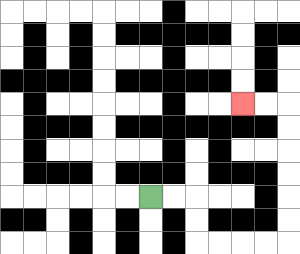{'start': '[6, 8]', 'end': '[10, 4]', 'path_directions': 'R,R,D,D,R,R,R,R,U,U,U,U,U,U,L,L', 'path_coordinates': '[[6, 8], [7, 8], [8, 8], [8, 9], [8, 10], [9, 10], [10, 10], [11, 10], [12, 10], [12, 9], [12, 8], [12, 7], [12, 6], [12, 5], [12, 4], [11, 4], [10, 4]]'}